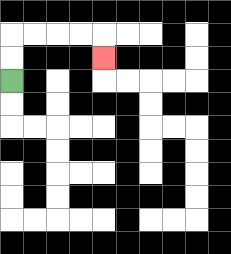{'start': '[0, 3]', 'end': '[4, 2]', 'path_directions': 'U,U,R,R,R,R,D', 'path_coordinates': '[[0, 3], [0, 2], [0, 1], [1, 1], [2, 1], [3, 1], [4, 1], [4, 2]]'}